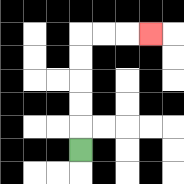{'start': '[3, 6]', 'end': '[6, 1]', 'path_directions': 'U,U,U,U,U,R,R,R', 'path_coordinates': '[[3, 6], [3, 5], [3, 4], [3, 3], [3, 2], [3, 1], [4, 1], [5, 1], [6, 1]]'}